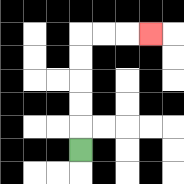{'start': '[3, 6]', 'end': '[6, 1]', 'path_directions': 'U,U,U,U,U,R,R,R', 'path_coordinates': '[[3, 6], [3, 5], [3, 4], [3, 3], [3, 2], [3, 1], [4, 1], [5, 1], [6, 1]]'}